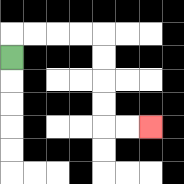{'start': '[0, 2]', 'end': '[6, 5]', 'path_directions': 'U,R,R,R,R,D,D,D,D,R,R', 'path_coordinates': '[[0, 2], [0, 1], [1, 1], [2, 1], [3, 1], [4, 1], [4, 2], [4, 3], [4, 4], [4, 5], [5, 5], [6, 5]]'}